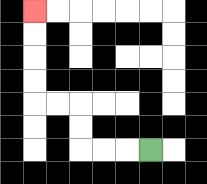{'start': '[6, 6]', 'end': '[1, 0]', 'path_directions': 'L,L,L,U,U,L,L,U,U,U,U', 'path_coordinates': '[[6, 6], [5, 6], [4, 6], [3, 6], [3, 5], [3, 4], [2, 4], [1, 4], [1, 3], [1, 2], [1, 1], [1, 0]]'}